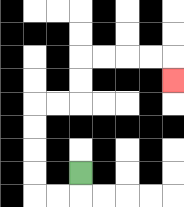{'start': '[3, 7]', 'end': '[7, 3]', 'path_directions': 'D,L,L,U,U,U,U,R,R,U,U,R,R,R,R,D', 'path_coordinates': '[[3, 7], [3, 8], [2, 8], [1, 8], [1, 7], [1, 6], [1, 5], [1, 4], [2, 4], [3, 4], [3, 3], [3, 2], [4, 2], [5, 2], [6, 2], [7, 2], [7, 3]]'}